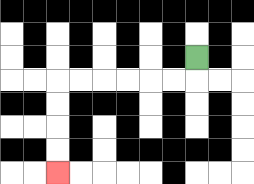{'start': '[8, 2]', 'end': '[2, 7]', 'path_directions': 'D,L,L,L,L,L,L,D,D,D,D', 'path_coordinates': '[[8, 2], [8, 3], [7, 3], [6, 3], [5, 3], [4, 3], [3, 3], [2, 3], [2, 4], [2, 5], [2, 6], [2, 7]]'}